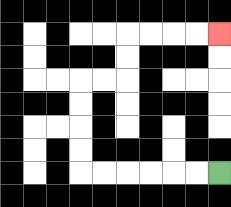{'start': '[9, 7]', 'end': '[9, 1]', 'path_directions': 'L,L,L,L,L,L,U,U,U,U,R,R,U,U,R,R,R,R', 'path_coordinates': '[[9, 7], [8, 7], [7, 7], [6, 7], [5, 7], [4, 7], [3, 7], [3, 6], [3, 5], [3, 4], [3, 3], [4, 3], [5, 3], [5, 2], [5, 1], [6, 1], [7, 1], [8, 1], [9, 1]]'}